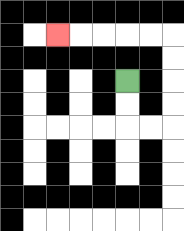{'start': '[5, 3]', 'end': '[2, 1]', 'path_directions': 'D,D,R,R,U,U,U,U,L,L,L,L,L', 'path_coordinates': '[[5, 3], [5, 4], [5, 5], [6, 5], [7, 5], [7, 4], [7, 3], [7, 2], [7, 1], [6, 1], [5, 1], [4, 1], [3, 1], [2, 1]]'}